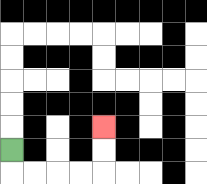{'start': '[0, 6]', 'end': '[4, 5]', 'path_directions': 'D,R,R,R,R,U,U', 'path_coordinates': '[[0, 6], [0, 7], [1, 7], [2, 7], [3, 7], [4, 7], [4, 6], [4, 5]]'}